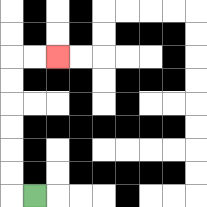{'start': '[1, 8]', 'end': '[2, 2]', 'path_directions': 'L,U,U,U,U,U,U,R,R', 'path_coordinates': '[[1, 8], [0, 8], [0, 7], [0, 6], [0, 5], [0, 4], [0, 3], [0, 2], [1, 2], [2, 2]]'}